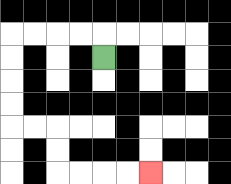{'start': '[4, 2]', 'end': '[6, 7]', 'path_directions': 'U,L,L,L,L,D,D,D,D,R,R,D,D,R,R,R,R', 'path_coordinates': '[[4, 2], [4, 1], [3, 1], [2, 1], [1, 1], [0, 1], [0, 2], [0, 3], [0, 4], [0, 5], [1, 5], [2, 5], [2, 6], [2, 7], [3, 7], [4, 7], [5, 7], [6, 7]]'}